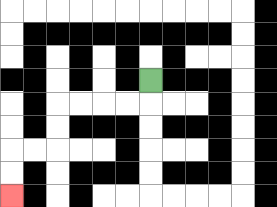{'start': '[6, 3]', 'end': '[0, 8]', 'path_directions': 'D,L,L,L,L,D,D,L,L,D,D', 'path_coordinates': '[[6, 3], [6, 4], [5, 4], [4, 4], [3, 4], [2, 4], [2, 5], [2, 6], [1, 6], [0, 6], [0, 7], [0, 8]]'}